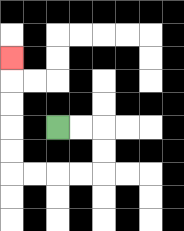{'start': '[2, 5]', 'end': '[0, 2]', 'path_directions': 'R,R,D,D,L,L,L,L,U,U,U,U,U', 'path_coordinates': '[[2, 5], [3, 5], [4, 5], [4, 6], [4, 7], [3, 7], [2, 7], [1, 7], [0, 7], [0, 6], [0, 5], [0, 4], [0, 3], [0, 2]]'}